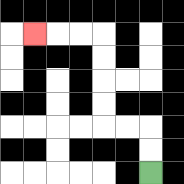{'start': '[6, 7]', 'end': '[1, 1]', 'path_directions': 'U,U,L,L,U,U,U,U,L,L,L', 'path_coordinates': '[[6, 7], [6, 6], [6, 5], [5, 5], [4, 5], [4, 4], [4, 3], [4, 2], [4, 1], [3, 1], [2, 1], [1, 1]]'}